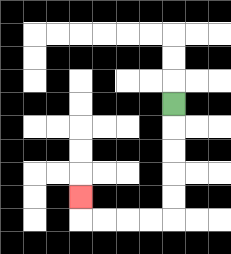{'start': '[7, 4]', 'end': '[3, 8]', 'path_directions': 'D,D,D,D,D,L,L,L,L,U', 'path_coordinates': '[[7, 4], [7, 5], [7, 6], [7, 7], [7, 8], [7, 9], [6, 9], [5, 9], [4, 9], [3, 9], [3, 8]]'}